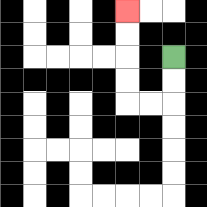{'start': '[7, 2]', 'end': '[5, 0]', 'path_directions': 'D,D,L,L,U,U,U,U', 'path_coordinates': '[[7, 2], [7, 3], [7, 4], [6, 4], [5, 4], [5, 3], [5, 2], [5, 1], [5, 0]]'}